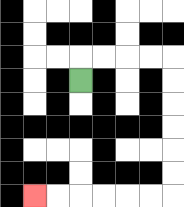{'start': '[3, 3]', 'end': '[1, 8]', 'path_directions': 'U,R,R,R,R,D,D,D,D,D,D,L,L,L,L,L,L', 'path_coordinates': '[[3, 3], [3, 2], [4, 2], [5, 2], [6, 2], [7, 2], [7, 3], [7, 4], [7, 5], [7, 6], [7, 7], [7, 8], [6, 8], [5, 8], [4, 8], [3, 8], [2, 8], [1, 8]]'}